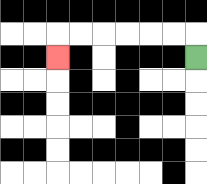{'start': '[8, 2]', 'end': '[2, 2]', 'path_directions': 'U,L,L,L,L,L,L,D', 'path_coordinates': '[[8, 2], [8, 1], [7, 1], [6, 1], [5, 1], [4, 1], [3, 1], [2, 1], [2, 2]]'}